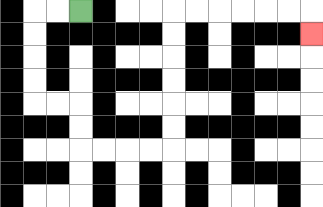{'start': '[3, 0]', 'end': '[13, 1]', 'path_directions': 'L,L,D,D,D,D,R,R,D,D,R,R,R,R,U,U,U,U,U,U,R,R,R,R,R,R,D', 'path_coordinates': '[[3, 0], [2, 0], [1, 0], [1, 1], [1, 2], [1, 3], [1, 4], [2, 4], [3, 4], [3, 5], [3, 6], [4, 6], [5, 6], [6, 6], [7, 6], [7, 5], [7, 4], [7, 3], [7, 2], [7, 1], [7, 0], [8, 0], [9, 0], [10, 0], [11, 0], [12, 0], [13, 0], [13, 1]]'}